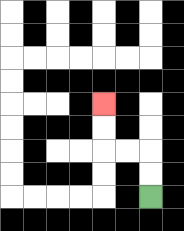{'start': '[6, 8]', 'end': '[4, 4]', 'path_directions': 'U,U,L,L,U,U', 'path_coordinates': '[[6, 8], [6, 7], [6, 6], [5, 6], [4, 6], [4, 5], [4, 4]]'}